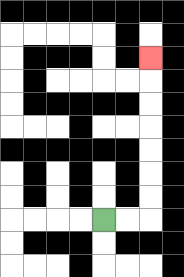{'start': '[4, 9]', 'end': '[6, 2]', 'path_directions': 'R,R,U,U,U,U,U,U,U', 'path_coordinates': '[[4, 9], [5, 9], [6, 9], [6, 8], [6, 7], [6, 6], [6, 5], [6, 4], [6, 3], [6, 2]]'}